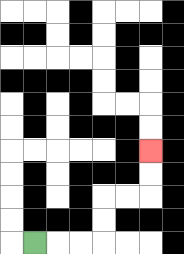{'start': '[1, 10]', 'end': '[6, 6]', 'path_directions': 'R,R,R,U,U,R,R,U,U', 'path_coordinates': '[[1, 10], [2, 10], [3, 10], [4, 10], [4, 9], [4, 8], [5, 8], [6, 8], [6, 7], [6, 6]]'}